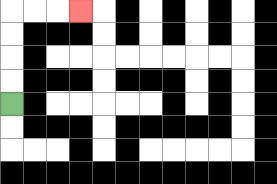{'start': '[0, 4]', 'end': '[3, 0]', 'path_directions': 'U,U,U,U,R,R,R', 'path_coordinates': '[[0, 4], [0, 3], [0, 2], [0, 1], [0, 0], [1, 0], [2, 0], [3, 0]]'}